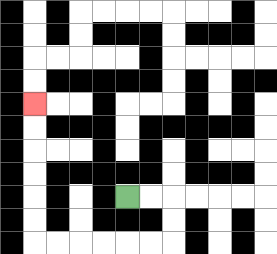{'start': '[5, 8]', 'end': '[1, 4]', 'path_directions': 'R,R,D,D,L,L,L,L,L,L,U,U,U,U,U,U', 'path_coordinates': '[[5, 8], [6, 8], [7, 8], [7, 9], [7, 10], [6, 10], [5, 10], [4, 10], [3, 10], [2, 10], [1, 10], [1, 9], [1, 8], [1, 7], [1, 6], [1, 5], [1, 4]]'}